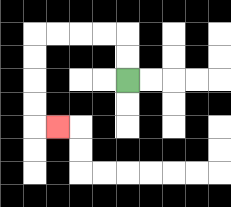{'start': '[5, 3]', 'end': '[2, 5]', 'path_directions': 'U,U,L,L,L,L,D,D,D,D,R', 'path_coordinates': '[[5, 3], [5, 2], [5, 1], [4, 1], [3, 1], [2, 1], [1, 1], [1, 2], [1, 3], [1, 4], [1, 5], [2, 5]]'}